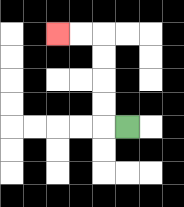{'start': '[5, 5]', 'end': '[2, 1]', 'path_directions': 'L,U,U,U,U,L,L', 'path_coordinates': '[[5, 5], [4, 5], [4, 4], [4, 3], [4, 2], [4, 1], [3, 1], [2, 1]]'}